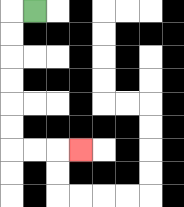{'start': '[1, 0]', 'end': '[3, 6]', 'path_directions': 'L,D,D,D,D,D,D,R,R,R', 'path_coordinates': '[[1, 0], [0, 0], [0, 1], [0, 2], [0, 3], [0, 4], [0, 5], [0, 6], [1, 6], [2, 6], [3, 6]]'}